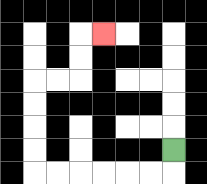{'start': '[7, 6]', 'end': '[4, 1]', 'path_directions': 'D,L,L,L,L,L,L,U,U,U,U,R,R,U,U,R', 'path_coordinates': '[[7, 6], [7, 7], [6, 7], [5, 7], [4, 7], [3, 7], [2, 7], [1, 7], [1, 6], [1, 5], [1, 4], [1, 3], [2, 3], [3, 3], [3, 2], [3, 1], [4, 1]]'}